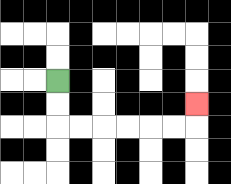{'start': '[2, 3]', 'end': '[8, 4]', 'path_directions': 'D,D,R,R,R,R,R,R,U', 'path_coordinates': '[[2, 3], [2, 4], [2, 5], [3, 5], [4, 5], [5, 5], [6, 5], [7, 5], [8, 5], [8, 4]]'}